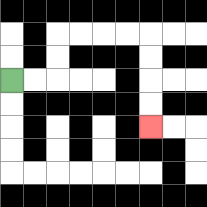{'start': '[0, 3]', 'end': '[6, 5]', 'path_directions': 'R,R,U,U,R,R,R,R,D,D,D,D', 'path_coordinates': '[[0, 3], [1, 3], [2, 3], [2, 2], [2, 1], [3, 1], [4, 1], [5, 1], [6, 1], [6, 2], [6, 3], [6, 4], [6, 5]]'}